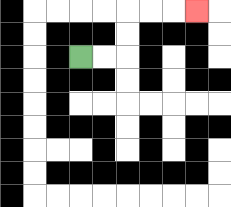{'start': '[3, 2]', 'end': '[8, 0]', 'path_directions': 'R,R,U,U,R,R,R', 'path_coordinates': '[[3, 2], [4, 2], [5, 2], [5, 1], [5, 0], [6, 0], [7, 0], [8, 0]]'}